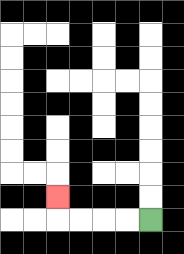{'start': '[6, 9]', 'end': '[2, 8]', 'path_directions': 'L,L,L,L,U', 'path_coordinates': '[[6, 9], [5, 9], [4, 9], [3, 9], [2, 9], [2, 8]]'}